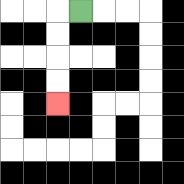{'start': '[3, 0]', 'end': '[2, 4]', 'path_directions': 'L,D,D,D,D', 'path_coordinates': '[[3, 0], [2, 0], [2, 1], [2, 2], [2, 3], [2, 4]]'}